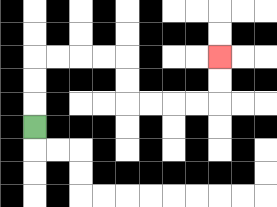{'start': '[1, 5]', 'end': '[9, 2]', 'path_directions': 'U,U,U,R,R,R,R,D,D,R,R,R,R,U,U', 'path_coordinates': '[[1, 5], [1, 4], [1, 3], [1, 2], [2, 2], [3, 2], [4, 2], [5, 2], [5, 3], [5, 4], [6, 4], [7, 4], [8, 4], [9, 4], [9, 3], [9, 2]]'}